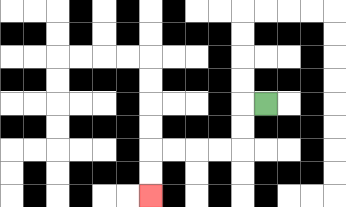{'start': '[11, 4]', 'end': '[6, 8]', 'path_directions': 'L,D,D,L,L,L,L,D,D', 'path_coordinates': '[[11, 4], [10, 4], [10, 5], [10, 6], [9, 6], [8, 6], [7, 6], [6, 6], [6, 7], [6, 8]]'}